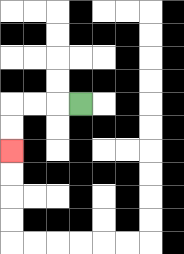{'start': '[3, 4]', 'end': '[0, 6]', 'path_directions': 'L,L,L,D,D', 'path_coordinates': '[[3, 4], [2, 4], [1, 4], [0, 4], [0, 5], [0, 6]]'}